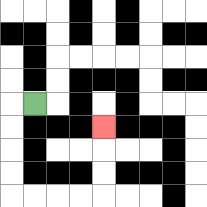{'start': '[1, 4]', 'end': '[4, 5]', 'path_directions': 'L,D,D,D,D,R,R,R,R,U,U,U', 'path_coordinates': '[[1, 4], [0, 4], [0, 5], [0, 6], [0, 7], [0, 8], [1, 8], [2, 8], [3, 8], [4, 8], [4, 7], [4, 6], [4, 5]]'}